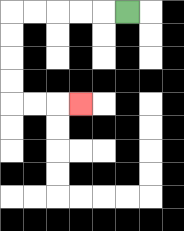{'start': '[5, 0]', 'end': '[3, 4]', 'path_directions': 'L,L,L,L,L,D,D,D,D,R,R,R', 'path_coordinates': '[[5, 0], [4, 0], [3, 0], [2, 0], [1, 0], [0, 0], [0, 1], [0, 2], [0, 3], [0, 4], [1, 4], [2, 4], [3, 4]]'}